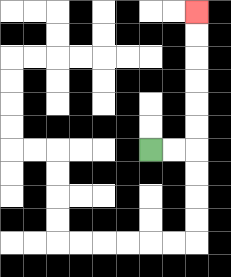{'start': '[6, 6]', 'end': '[8, 0]', 'path_directions': 'R,R,U,U,U,U,U,U', 'path_coordinates': '[[6, 6], [7, 6], [8, 6], [8, 5], [8, 4], [8, 3], [8, 2], [8, 1], [8, 0]]'}